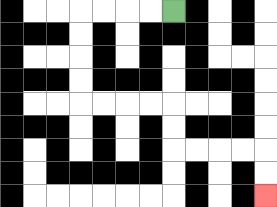{'start': '[7, 0]', 'end': '[11, 8]', 'path_directions': 'L,L,L,L,D,D,D,D,R,R,R,R,D,D,R,R,R,R,D,D', 'path_coordinates': '[[7, 0], [6, 0], [5, 0], [4, 0], [3, 0], [3, 1], [3, 2], [3, 3], [3, 4], [4, 4], [5, 4], [6, 4], [7, 4], [7, 5], [7, 6], [8, 6], [9, 6], [10, 6], [11, 6], [11, 7], [11, 8]]'}